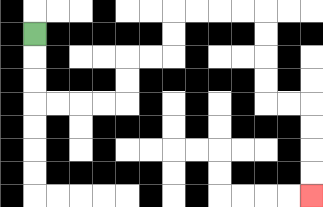{'start': '[1, 1]', 'end': '[13, 8]', 'path_directions': 'D,D,D,R,R,R,R,U,U,R,R,U,U,R,R,R,R,D,D,D,D,R,R,D,D,D,D', 'path_coordinates': '[[1, 1], [1, 2], [1, 3], [1, 4], [2, 4], [3, 4], [4, 4], [5, 4], [5, 3], [5, 2], [6, 2], [7, 2], [7, 1], [7, 0], [8, 0], [9, 0], [10, 0], [11, 0], [11, 1], [11, 2], [11, 3], [11, 4], [12, 4], [13, 4], [13, 5], [13, 6], [13, 7], [13, 8]]'}